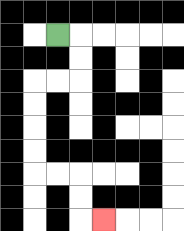{'start': '[2, 1]', 'end': '[4, 9]', 'path_directions': 'R,D,D,L,L,D,D,D,D,R,R,D,D,R', 'path_coordinates': '[[2, 1], [3, 1], [3, 2], [3, 3], [2, 3], [1, 3], [1, 4], [1, 5], [1, 6], [1, 7], [2, 7], [3, 7], [3, 8], [3, 9], [4, 9]]'}